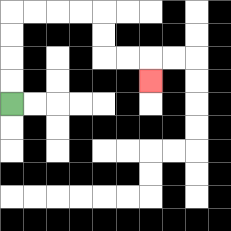{'start': '[0, 4]', 'end': '[6, 3]', 'path_directions': 'U,U,U,U,R,R,R,R,D,D,R,R,D', 'path_coordinates': '[[0, 4], [0, 3], [0, 2], [0, 1], [0, 0], [1, 0], [2, 0], [3, 0], [4, 0], [4, 1], [4, 2], [5, 2], [6, 2], [6, 3]]'}